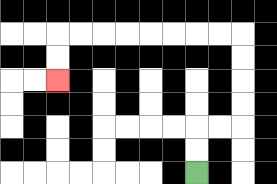{'start': '[8, 7]', 'end': '[2, 3]', 'path_directions': 'U,U,R,R,U,U,U,U,L,L,L,L,L,L,L,L,D,D', 'path_coordinates': '[[8, 7], [8, 6], [8, 5], [9, 5], [10, 5], [10, 4], [10, 3], [10, 2], [10, 1], [9, 1], [8, 1], [7, 1], [6, 1], [5, 1], [4, 1], [3, 1], [2, 1], [2, 2], [2, 3]]'}